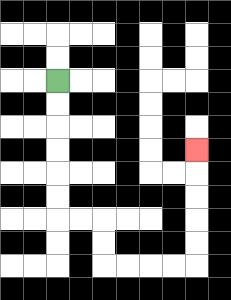{'start': '[2, 3]', 'end': '[8, 6]', 'path_directions': 'D,D,D,D,D,D,R,R,D,D,R,R,R,R,U,U,U,U,U', 'path_coordinates': '[[2, 3], [2, 4], [2, 5], [2, 6], [2, 7], [2, 8], [2, 9], [3, 9], [4, 9], [4, 10], [4, 11], [5, 11], [6, 11], [7, 11], [8, 11], [8, 10], [8, 9], [8, 8], [8, 7], [8, 6]]'}